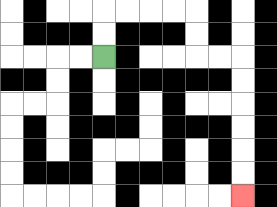{'start': '[4, 2]', 'end': '[10, 8]', 'path_directions': 'U,U,R,R,R,R,D,D,R,R,D,D,D,D,D,D', 'path_coordinates': '[[4, 2], [4, 1], [4, 0], [5, 0], [6, 0], [7, 0], [8, 0], [8, 1], [8, 2], [9, 2], [10, 2], [10, 3], [10, 4], [10, 5], [10, 6], [10, 7], [10, 8]]'}